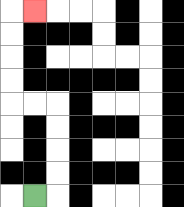{'start': '[1, 8]', 'end': '[1, 0]', 'path_directions': 'R,U,U,U,U,L,L,U,U,U,U,R', 'path_coordinates': '[[1, 8], [2, 8], [2, 7], [2, 6], [2, 5], [2, 4], [1, 4], [0, 4], [0, 3], [0, 2], [0, 1], [0, 0], [1, 0]]'}